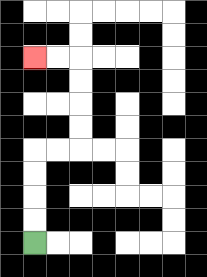{'start': '[1, 10]', 'end': '[1, 2]', 'path_directions': 'U,U,U,U,R,R,U,U,U,U,L,L', 'path_coordinates': '[[1, 10], [1, 9], [1, 8], [1, 7], [1, 6], [2, 6], [3, 6], [3, 5], [3, 4], [3, 3], [3, 2], [2, 2], [1, 2]]'}